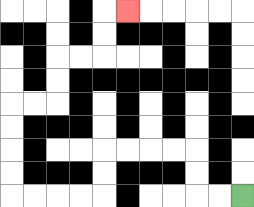{'start': '[10, 8]', 'end': '[5, 0]', 'path_directions': 'L,L,U,U,L,L,L,L,D,D,L,L,L,L,U,U,U,U,R,R,U,U,R,R,U,U,R', 'path_coordinates': '[[10, 8], [9, 8], [8, 8], [8, 7], [8, 6], [7, 6], [6, 6], [5, 6], [4, 6], [4, 7], [4, 8], [3, 8], [2, 8], [1, 8], [0, 8], [0, 7], [0, 6], [0, 5], [0, 4], [1, 4], [2, 4], [2, 3], [2, 2], [3, 2], [4, 2], [4, 1], [4, 0], [5, 0]]'}